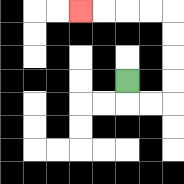{'start': '[5, 3]', 'end': '[3, 0]', 'path_directions': 'D,R,R,U,U,U,U,L,L,L,L', 'path_coordinates': '[[5, 3], [5, 4], [6, 4], [7, 4], [7, 3], [7, 2], [7, 1], [7, 0], [6, 0], [5, 0], [4, 0], [3, 0]]'}